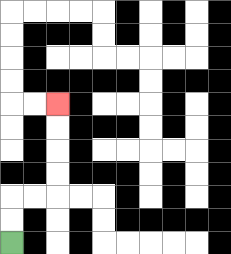{'start': '[0, 10]', 'end': '[2, 4]', 'path_directions': 'U,U,R,R,U,U,U,U', 'path_coordinates': '[[0, 10], [0, 9], [0, 8], [1, 8], [2, 8], [2, 7], [2, 6], [2, 5], [2, 4]]'}